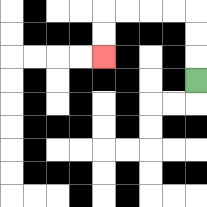{'start': '[8, 3]', 'end': '[4, 2]', 'path_directions': 'U,U,U,L,L,L,L,D,D', 'path_coordinates': '[[8, 3], [8, 2], [8, 1], [8, 0], [7, 0], [6, 0], [5, 0], [4, 0], [4, 1], [4, 2]]'}